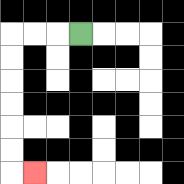{'start': '[3, 1]', 'end': '[1, 7]', 'path_directions': 'L,L,L,D,D,D,D,D,D,R', 'path_coordinates': '[[3, 1], [2, 1], [1, 1], [0, 1], [0, 2], [0, 3], [0, 4], [0, 5], [0, 6], [0, 7], [1, 7]]'}